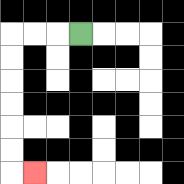{'start': '[3, 1]', 'end': '[1, 7]', 'path_directions': 'L,L,L,D,D,D,D,D,D,R', 'path_coordinates': '[[3, 1], [2, 1], [1, 1], [0, 1], [0, 2], [0, 3], [0, 4], [0, 5], [0, 6], [0, 7], [1, 7]]'}